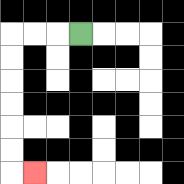{'start': '[3, 1]', 'end': '[1, 7]', 'path_directions': 'L,L,L,D,D,D,D,D,D,R', 'path_coordinates': '[[3, 1], [2, 1], [1, 1], [0, 1], [0, 2], [0, 3], [0, 4], [0, 5], [0, 6], [0, 7], [1, 7]]'}